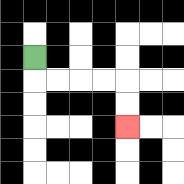{'start': '[1, 2]', 'end': '[5, 5]', 'path_directions': 'D,R,R,R,R,D,D', 'path_coordinates': '[[1, 2], [1, 3], [2, 3], [3, 3], [4, 3], [5, 3], [5, 4], [5, 5]]'}